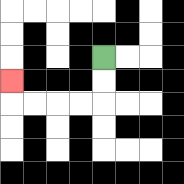{'start': '[4, 2]', 'end': '[0, 3]', 'path_directions': 'D,D,L,L,L,L,U', 'path_coordinates': '[[4, 2], [4, 3], [4, 4], [3, 4], [2, 4], [1, 4], [0, 4], [0, 3]]'}